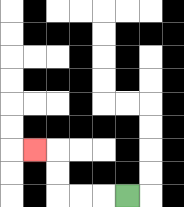{'start': '[5, 8]', 'end': '[1, 6]', 'path_directions': 'L,L,L,U,U,L', 'path_coordinates': '[[5, 8], [4, 8], [3, 8], [2, 8], [2, 7], [2, 6], [1, 6]]'}